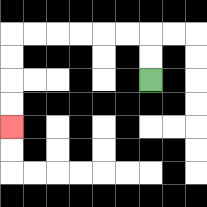{'start': '[6, 3]', 'end': '[0, 5]', 'path_directions': 'U,U,L,L,L,L,L,L,D,D,D,D', 'path_coordinates': '[[6, 3], [6, 2], [6, 1], [5, 1], [4, 1], [3, 1], [2, 1], [1, 1], [0, 1], [0, 2], [0, 3], [0, 4], [0, 5]]'}